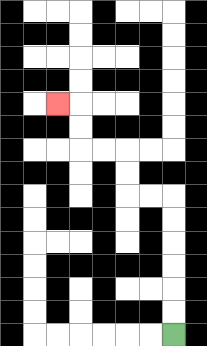{'start': '[7, 14]', 'end': '[2, 4]', 'path_directions': 'U,U,U,U,U,U,L,L,U,U,L,L,U,U,L', 'path_coordinates': '[[7, 14], [7, 13], [7, 12], [7, 11], [7, 10], [7, 9], [7, 8], [6, 8], [5, 8], [5, 7], [5, 6], [4, 6], [3, 6], [3, 5], [3, 4], [2, 4]]'}